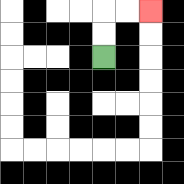{'start': '[4, 2]', 'end': '[6, 0]', 'path_directions': 'U,U,R,R', 'path_coordinates': '[[4, 2], [4, 1], [4, 0], [5, 0], [6, 0]]'}